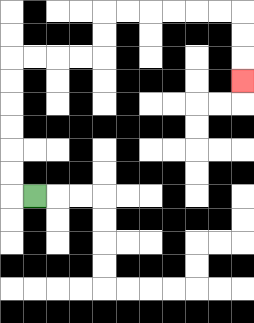{'start': '[1, 8]', 'end': '[10, 3]', 'path_directions': 'L,U,U,U,U,U,U,R,R,R,R,U,U,R,R,R,R,R,R,D,D,D', 'path_coordinates': '[[1, 8], [0, 8], [0, 7], [0, 6], [0, 5], [0, 4], [0, 3], [0, 2], [1, 2], [2, 2], [3, 2], [4, 2], [4, 1], [4, 0], [5, 0], [6, 0], [7, 0], [8, 0], [9, 0], [10, 0], [10, 1], [10, 2], [10, 3]]'}